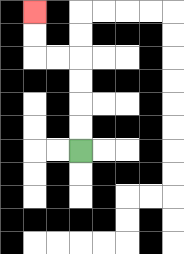{'start': '[3, 6]', 'end': '[1, 0]', 'path_directions': 'U,U,U,U,L,L,U,U', 'path_coordinates': '[[3, 6], [3, 5], [3, 4], [3, 3], [3, 2], [2, 2], [1, 2], [1, 1], [1, 0]]'}